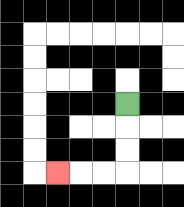{'start': '[5, 4]', 'end': '[2, 7]', 'path_directions': 'D,D,D,L,L,L', 'path_coordinates': '[[5, 4], [5, 5], [5, 6], [5, 7], [4, 7], [3, 7], [2, 7]]'}